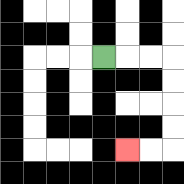{'start': '[4, 2]', 'end': '[5, 6]', 'path_directions': 'R,R,R,D,D,D,D,L,L', 'path_coordinates': '[[4, 2], [5, 2], [6, 2], [7, 2], [7, 3], [7, 4], [7, 5], [7, 6], [6, 6], [5, 6]]'}